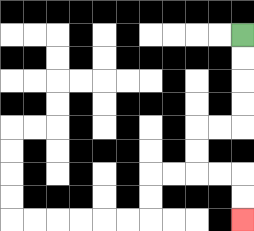{'start': '[10, 1]', 'end': '[10, 9]', 'path_directions': 'D,D,D,D,L,L,D,D,R,R,D,D', 'path_coordinates': '[[10, 1], [10, 2], [10, 3], [10, 4], [10, 5], [9, 5], [8, 5], [8, 6], [8, 7], [9, 7], [10, 7], [10, 8], [10, 9]]'}